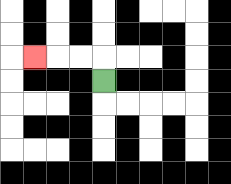{'start': '[4, 3]', 'end': '[1, 2]', 'path_directions': 'U,L,L,L', 'path_coordinates': '[[4, 3], [4, 2], [3, 2], [2, 2], [1, 2]]'}